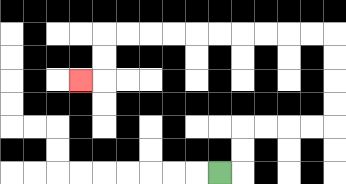{'start': '[9, 7]', 'end': '[3, 3]', 'path_directions': 'R,U,U,R,R,R,R,U,U,U,U,L,L,L,L,L,L,L,L,L,L,D,D,L', 'path_coordinates': '[[9, 7], [10, 7], [10, 6], [10, 5], [11, 5], [12, 5], [13, 5], [14, 5], [14, 4], [14, 3], [14, 2], [14, 1], [13, 1], [12, 1], [11, 1], [10, 1], [9, 1], [8, 1], [7, 1], [6, 1], [5, 1], [4, 1], [4, 2], [4, 3], [3, 3]]'}